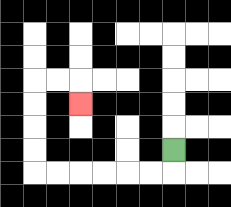{'start': '[7, 6]', 'end': '[3, 4]', 'path_directions': 'D,L,L,L,L,L,L,U,U,U,U,R,R,D', 'path_coordinates': '[[7, 6], [7, 7], [6, 7], [5, 7], [4, 7], [3, 7], [2, 7], [1, 7], [1, 6], [1, 5], [1, 4], [1, 3], [2, 3], [3, 3], [3, 4]]'}